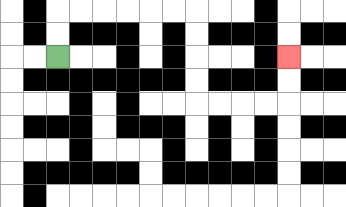{'start': '[2, 2]', 'end': '[12, 2]', 'path_directions': 'U,U,R,R,R,R,R,R,D,D,D,D,R,R,R,R,U,U', 'path_coordinates': '[[2, 2], [2, 1], [2, 0], [3, 0], [4, 0], [5, 0], [6, 0], [7, 0], [8, 0], [8, 1], [8, 2], [8, 3], [8, 4], [9, 4], [10, 4], [11, 4], [12, 4], [12, 3], [12, 2]]'}